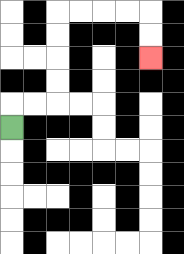{'start': '[0, 5]', 'end': '[6, 2]', 'path_directions': 'U,R,R,U,U,U,U,R,R,R,R,D,D', 'path_coordinates': '[[0, 5], [0, 4], [1, 4], [2, 4], [2, 3], [2, 2], [2, 1], [2, 0], [3, 0], [4, 0], [5, 0], [6, 0], [6, 1], [6, 2]]'}